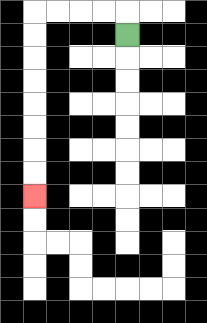{'start': '[5, 1]', 'end': '[1, 8]', 'path_directions': 'U,L,L,L,L,D,D,D,D,D,D,D,D', 'path_coordinates': '[[5, 1], [5, 0], [4, 0], [3, 0], [2, 0], [1, 0], [1, 1], [1, 2], [1, 3], [1, 4], [1, 5], [1, 6], [1, 7], [1, 8]]'}